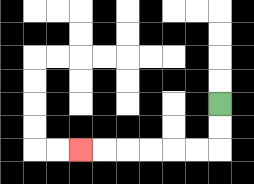{'start': '[9, 4]', 'end': '[3, 6]', 'path_directions': 'D,D,L,L,L,L,L,L', 'path_coordinates': '[[9, 4], [9, 5], [9, 6], [8, 6], [7, 6], [6, 6], [5, 6], [4, 6], [3, 6]]'}